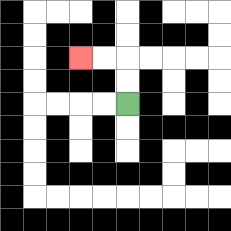{'start': '[5, 4]', 'end': '[3, 2]', 'path_directions': 'U,U,L,L', 'path_coordinates': '[[5, 4], [5, 3], [5, 2], [4, 2], [3, 2]]'}